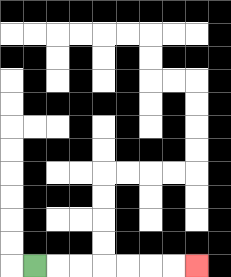{'start': '[1, 11]', 'end': '[8, 11]', 'path_directions': 'R,R,R,R,R,R,R', 'path_coordinates': '[[1, 11], [2, 11], [3, 11], [4, 11], [5, 11], [6, 11], [7, 11], [8, 11]]'}